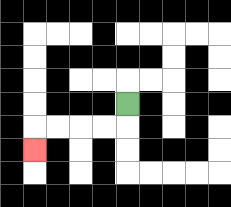{'start': '[5, 4]', 'end': '[1, 6]', 'path_directions': 'D,L,L,L,L,D', 'path_coordinates': '[[5, 4], [5, 5], [4, 5], [3, 5], [2, 5], [1, 5], [1, 6]]'}